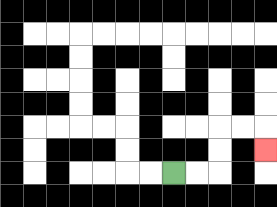{'start': '[7, 7]', 'end': '[11, 6]', 'path_directions': 'R,R,U,U,R,R,D', 'path_coordinates': '[[7, 7], [8, 7], [9, 7], [9, 6], [9, 5], [10, 5], [11, 5], [11, 6]]'}